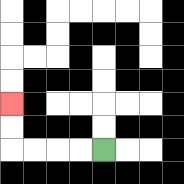{'start': '[4, 6]', 'end': '[0, 4]', 'path_directions': 'L,L,L,L,U,U', 'path_coordinates': '[[4, 6], [3, 6], [2, 6], [1, 6], [0, 6], [0, 5], [0, 4]]'}